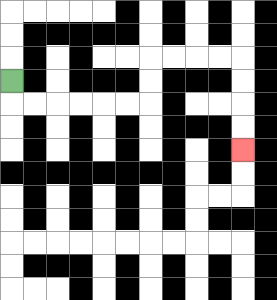{'start': '[0, 3]', 'end': '[10, 6]', 'path_directions': 'D,R,R,R,R,R,R,U,U,R,R,R,R,D,D,D,D', 'path_coordinates': '[[0, 3], [0, 4], [1, 4], [2, 4], [3, 4], [4, 4], [5, 4], [6, 4], [6, 3], [6, 2], [7, 2], [8, 2], [9, 2], [10, 2], [10, 3], [10, 4], [10, 5], [10, 6]]'}